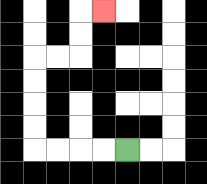{'start': '[5, 6]', 'end': '[4, 0]', 'path_directions': 'L,L,L,L,U,U,U,U,R,R,U,U,R', 'path_coordinates': '[[5, 6], [4, 6], [3, 6], [2, 6], [1, 6], [1, 5], [1, 4], [1, 3], [1, 2], [2, 2], [3, 2], [3, 1], [3, 0], [4, 0]]'}